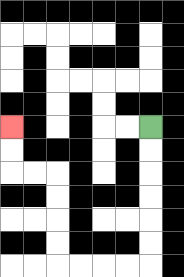{'start': '[6, 5]', 'end': '[0, 5]', 'path_directions': 'D,D,D,D,D,D,L,L,L,L,U,U,U,U,L,L,U,U', 'path_coordinates': '[[6, 5], [6, 6], [6, 7], [6, 8], [6, 9], [6, 10], [6, 11], [5, 11], [4, 11], [3, 11], [2, 11], [2, 10], [2, 9], [2, 8], [2, 7], [1, 7], [0, 7], [0, 6], [0, 5]]'}